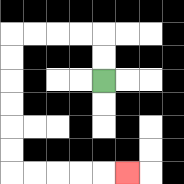{'start': '[4, 3]', 'end': '[5, 7]', 'path_directions': 'U,U,L,L,L,L,D,D,D,D,D,D,R,R,R,R,R', 'path_coordinates': '[[4, 3], [4, 2], [4, 1], [3, 1], [2, 1], [1, 1], [0, 1], [0, 2], [0, 3], [0, 4], [0, 5], [0, 6], [0, 7], [1, 7], [2, 7], [3, 7], [4, 7], [5, 7]]'}